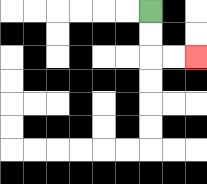{'start': '[6, 0]', 'end': '[8, 2]', 'path_directions': 'D,D,R,R', 'path_coordinates': '[[6, 0], [6, 1], [6, 2], [7, 2], [8, 2]]'}